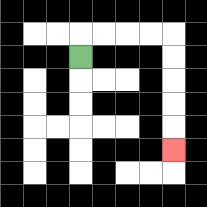{'start': '[3, 2]', 'end': '[7, 6]', 'path_directions': 'U,R,R,R,R,D,D,D,D,D', 'path_coordinates': '[[3, 2], [3, 1], [4, 1], [5, 1], [6, 1], [7, 1], [7, 2], [7, 3], [7, 4], [7, 5], [7, 6]]'}